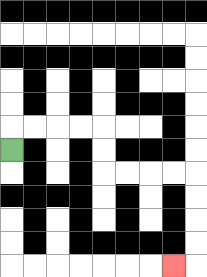{'start': '[0, 6]', 'end': '[7, 11]', 'path_directions': 'U,R,R,R,R,D,D,R,R,R,R,D,D,D,D,L', 'path_coordinates': '[[0, 6], [0, 5], [1, 5], [2, 5], [3, 5], [4, 5], [4, 6], [4, 7], [5, 7], [6, 7], [7, 7], [8, 7], [8, 8], [8, 9], [8, 10], [8, 11], [7, 11]]'}